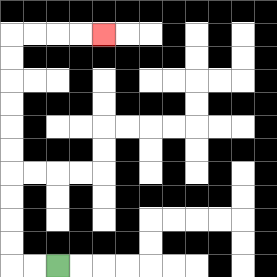{'start': '[2, 11]', 'end': '[4, 1]', 'path_directions': 'L,L,U,U,U,U,U,U,U,U,U,U,R,R,R,R', 'path_coordinates': '[[2, 11], [1, 11], [0, 11], [0, 10], [0, 9], [0, 8], [0, 7], [0, 6], [0, 5], [0, 4], [0, 3], [0, 2], [0, 1], [1, 1], [2, 1], [3, 1], [4, 1]]'}